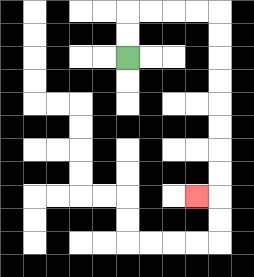{'start': '[5, 2]', 'end': '[8, 8]', 'path_directions': 'U,U,R,R,R,R,D,D,D,D,D,D,D,D,L', 'path_coordinates': '[[5, 2], [5, 1], [5, 0], [6, 0], [7, 0], [8, 0], [9, 0], [9, 1], [9, 2], [9, 3], [9, 4], [9, 5], [9, 6], [9, 7], [9, 8], [8, 8]]'}